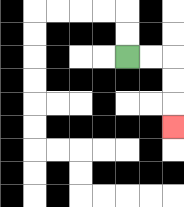{'start': '[5, 2]', 'end': '[7, 5]', 'path_directions': 'R,R,D,D,D', 'path_coordinates': '[[5, 2], [6, 2], [7, 2], [7, 3], [7, 4], [7, 5]]'}